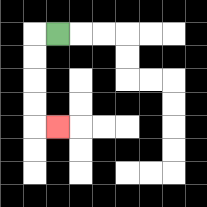{'start': '[2, 1]', 'end': '[2, 5]', 'path_directions': 'L,D,D,D,D,R', 'path_coordinates': '[[2, 1], [1, 1], [1, 2], [1, 3], [1, 4], [1, 5], [2, 5]]'}